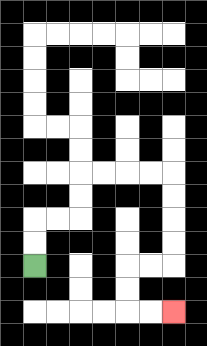{'start': '[1, 11]', 'end': '[7, 13]', 'path_directions': 'U,U,R,R,U,U,R,R,R,R,D,D,D,D,L,L,D,D,R,R', 'path_coordinates': '[[1, 11], [1, 10], [1, 9], [2, 9], [3, 9], [3, 8], [3, 7], [4, 7], [5, 7], [6, 7], [7, 7], [7, 8], [7, 9], [7, 10], [7, 11], [6, 11], [5, 11], [5, 12], [5, 13], [6, 13], [7, 13]]'}